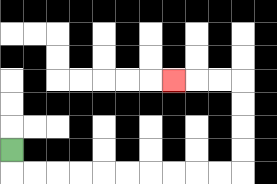{'start': '[0, 6]', 'end': '[7, 3]', 'path_directions': 'D,R,R,R,R,R,R,R,R,R,R,U,U,U,U,L,L,L', 'path_coordinates': '[[0, 6], [0, 7], [1, 7], [2, 7], [3, 7], [4, 7], [5, 7], [6, 7], [7, 7], [8, 7], [9, 7], [10, 7], [10, 6], [10, 5], [10, 4], [10, 3], [9, 3], [8, 3], [7, 3]]'}